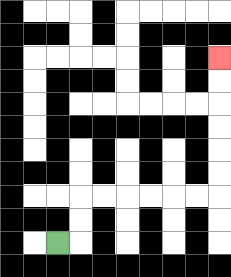{'start': '[2, 10]', 'end': '[9, 2]', 'path_directions': 'R,U,U,R,R,R,R,R,R,U,U,U,U,U,U', 'path_coordinates': '[[2, 10], [3, 10], [3, 9], [3, 8], [4, 8], [5, 8], [6, 8], [7, 8], [8, 8], [9, 8], [9, 7], [9, 6], [9, 5], [9, 4], [9, 3], [9, 2]]'}